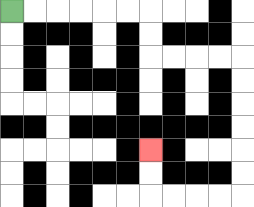{'start': '[0, 0]', 'end': '[6, 6]', 'path_directions': 'R,R,R,R,R,R,D,D,R,R,R,R,D,D,D,D,D,D,L,L,L,L,U,U', 'path_coordinates': '[[0, 0], [1, 0], [2, 0], [3, 0], [4, 0], [5, 0], [6, 0], [6, 1], [6, 2], [7, 2], [8, 2], [9, 2], [10, 2], [10, 3], [10, 4], [10, 5], [10, 6], [10, 7], [10, 8], [9, 8], [8, 8], [7, 8], [6, 8], [6, 7], [6, 6]]'}